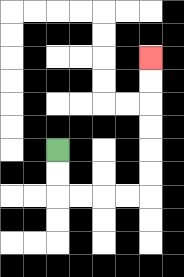{'start': '[2, 6]', 'end': '[6, 2]', 'path_directions': 'D,D,R,R,R,R,U,U,U,U,U,U', 'path_coordinates': '[[2, 6], [2, 7], [2, 8], [3, 8], [4, 8], [5, 8], [6, 8], [6, 7], [6, 6], [6, 5], [6, 4], [6, 3], [6, 2]]'}